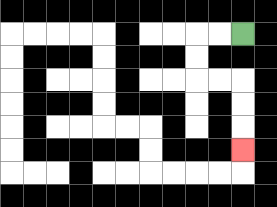{'start': '[10, 1]', 'end': '[10, 6]', 'path_directions': 'L,L,D,D,R,R,D,D,D', 'path_coordinates': '[[10, 1], [9, 1], [8, 1], [8, 2], [8, 3], [9, 3], [10, 3], [10, 4], [10, 5], [10, 6]]'}